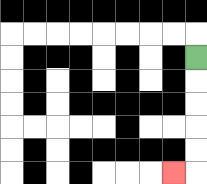{'start': '[8, 2]', 'end': '[7, 7]', 'path_directions': 'D,D,D,D,D,L', 'path_coordinates': '[[8, 2], [8, 3], [8, 4], [8, 5], [8, 6], [8, 7], [7, 7]]'}